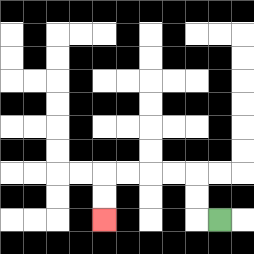{'start': '[9, 9]', 'end': '[4, 9]', 'path_directions': 'L,U,U,L,L,L,L,D,D', 'path_coordinates': '[[9, 9], [8, 9], [8, 8], [8, 7], [7, 7], [6, 7], [5, 7], [4, 7], [4, 8], [4, 9]]'}